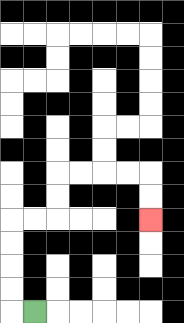{'start': '[1, 13]', 'end': '[6, 9]', 'path_directions': 'L,U,U,U,U,R,R,U,U,R,R,R,R,D,D', 'path_coordinates': '[[1, 13], [0, 13], [0, 12], [0, 11], [0, 10], [0, 9], [1, 9], [2, 9], [2, 8], [2, 7], [3, 7], [4, 7], [5, 7], [6, 7], [6, 8], [6, 9]]'}